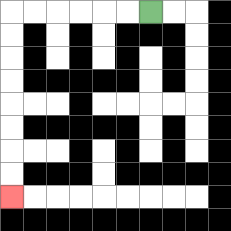{'start': '[6, 0]', 'end': '[0, 8]', 'path_directions': 'L,L,L,L,L,L,D,D,D,D,D,D,D,D', 'path_coordinates': '[[6, 0], [5, 0], [4, 0], [3, 0], [2, 0], [1, 0], [0, 0], [0, 1], [0, 2], [0, 3], [0, 4], [0, 5], [0, 6], [0, 7], [0, 8]]'}